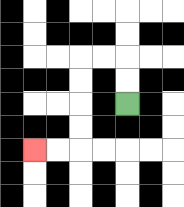{'start': '[5, 4]', 'end': '[1, 6]', 'path_directions': 'U,U,L,L,D,D,D,D,L,L', 'path_coordinates': '[[5, 4], [5, 3], [5, 2], [4, 2], [3, 2], [3, 3], [3, 4], [3, 5], [3, 6], [2, 6], [1, 6]]'}